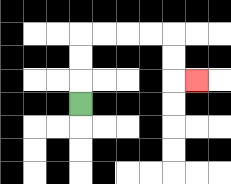{'start': '[3, 4]', 'end': '[8, 3]', 'path_directions': 'U,U,U,R,R,R,R,D,D,R', 'path_coordinates': '[[3, 4], [3, 3], [3, 2], [3, 1], [4, 1], [5, 1], [6, 1], [7, 1], [7, 2], [7, 3], [8, 3]]'}